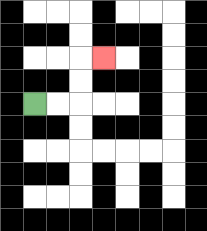{'start': '[1, 4]', 'end': '[4, 2]', 'path_directions': 'R,R,U,U,R', 'path_coordinates': '[[1, 4], [2, 4], [3, 4], [3, 3], [3, 2], [4, 2]]'}